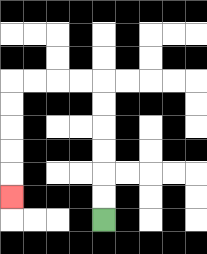{'start': '[4, 9]', 'end': '[0, 8]', 'path_directions': 'U,U,U,U,U,U,L,L,L,L,D,D,D,D,D', 'path_coordinates': '[[4, 9], [4, 8], [4, 7], [4, 6], [4, 5], [4, 4], [4, 3], [3, 3], [2, 3], [1, 3], [0, 3], [0, 4], [0, 5], [0, 6], [0, 7], [0, 8]]'}